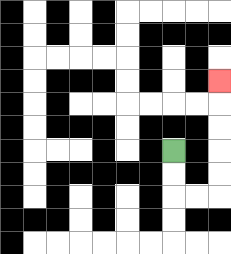{'start': '[7, 6]', 'end': '[9, 3]', 'path_directions': 'D,D,R,R,U,U,U,U,U', 'path_coordinates': '[[7, 6], [7, 7], [7, 8], [8, 8], [9, 8], [9, 7], [9, 6], [9, 5], [9, 4], [9, 3]]'}